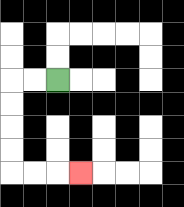{'start': '[2, 3]', 'end': '[3, 7]', 'path_directions': 'L,L,D,D,D,D,R,R,R', 'path_coordinates': '[[2, 3], [1, 3], [0, 3], [0, 4], [0, 5], [0, 6], [0, 7], [1, 7], [2, 7], [3, 7]]'}